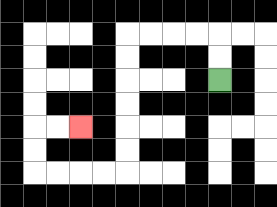{'start': '[9, 3]', 'end': '[3, 5]', 'path_directions': 'U,U,L,L,L,L,D,D,D,D,D,D,L,L,L,L,U,U,R,R', 'path_coordinates': '[[9, 3], [9, 2], [9, 1], [8, 1], [7, 1], [6, 1], [5, 1], [5, 2], [5, 3], [5, 4], [5, 5], [5, 6], [5, 7], [4, 7], [3, 7], [2, 7], [1, 7], [1, 6], [1, 5], [2, 5], [3, 5]]'}